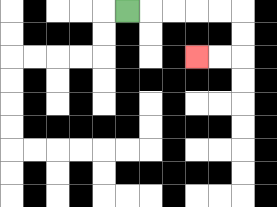{'start': '[5, 0]', 'end': '[8, 2]', 'path_directions': 'R,R,R,R,R,D,D,L,L', 'path_coordinates': '[[5, 0], [6, 0], [7, 0], [8, 0], [9, 0], [10, 0], [10, 1], [10, 2], [9, 2], [8, 2]]'}